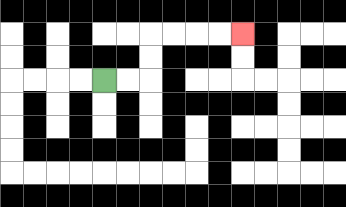{'start': '[4, 3]', 'end': '[10, 1]', 'path_directions': 'R,R,U,U,R,R,R,R', 'path_coordinates': '[[4, 3], [5, 3], [6, 3], [6, 2], [6, 1], [7, 1], [8, 1], [9, 1], [10, 1]]'}